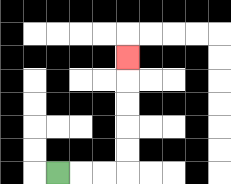{'start': '[2, 7]', 'end': '[5, 2]', 'path_directions': 'R,R,R,U,U,U,U,U', 'path_coordinates': '[[2, 7], [3, 7], [4, 7], [5, 7], [5, 6], [5, 5], [5, 4], [5, 3], [5, 2]]'}